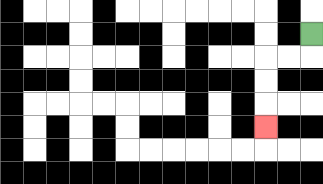{'start': '[13, 1]', 'end': '[11, 5]', 'path_directions': 'D,L,L,D,D,D', 'path_coordinates': '[[13, 1], [13, 2], [12, 2], [11, 2], [11, 3], [11, 4], [11, 5]]'}